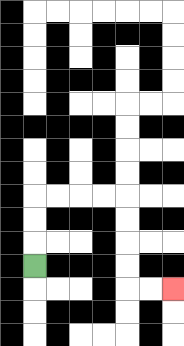{'start': '[1, 11]', 'end': '[7, 12]', 'path_directions': 'U,U,U,R,R,R,R,D,D,D,D,R,R', 'path_coordinates': '[[1, 11], [1, 10], [1, 9], [1, 8], [2, 8], [3, 8], [4, 8], [5, 8], [5, 9], [5, 10], [5, 11], [5, 12], [6, 12], [7, 12]]'}